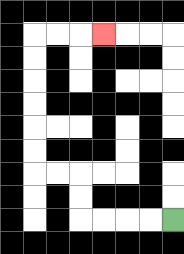{'start': '[7, 9]', 'end': '[4, 1]', 'path_directions': 'L,L,L,L,U,U,L,L,U,U,U,U,U,U,R,R,R', 'path_coordinates': '[[7, 9], [6, 9], [5, 9], [4, 9], [3, 9], [3, 8], [3, 7], [2, 7], [1, 7], [1, 6], [1, 5], [1, 4], [1, 3], [1, 2], [1, 1], [2, 1], [3, 1], [4, 1]]'}